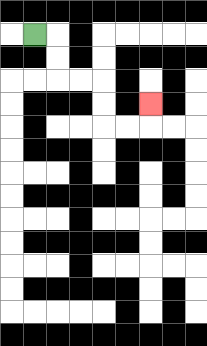{'start': '[1, 1]', 'end': '[6, 4]', 'path_directions': 'R,D,D,R,R,D,D,R,R,U', 'path_coordinates': '[[1, 1], [2, 1], [2, 2], [2, 3], [3, 3], [4, 3], [4, 4], [4, 5], [5, 5], [6, 5], [6, 4]]'}